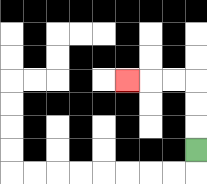{'start': '[8, 6]', 'end': '[5, 3]', 'path_directions': 'U,U,U,L,L,L', 'path_coordinates': '[[8, 6], [8, 5], [8, 4], [8, 3], [7, 3], [6, 3], [5, 3]]'}